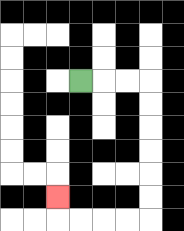{'start': '[3, 3]', 'end': '[2, 8]', 'path_directions': 'R,R,R,D,D,D,D,D,D,L,L,L,L,U', 'path_coordinates': '[[3, 3], [4, 3], [5, 3], [6, 3], [6, 4], [6, 5], [6, 6], [6, 7], [6, 8], [6, 9], [5, 9], [4, 9], [3, 9], [2, 9], [2, 8]]'}